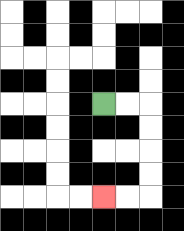{'start': '[4, 4]', 'end': '[4, 8]', 'path_directions': 'R,R,D,D,D,D,L,L', 'path_coordinates': '[[4, 4], [5, 4], [6, 4], [6, 5], [6, 6], [6, 7], [6, 8], [5, 8], [4, 8]]'}